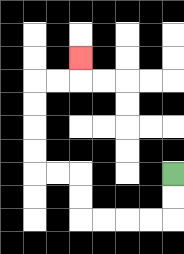{'start': '[7, 7]', 'end': '[3, 2]', 'path_directions': 'D,D,L,L,L,L,U,U,L,L,U,U,U,U,R,R,U', 'path_coordinates': '[[7, 7], [7, 8], [7, 9], [6, 9], [5, 9], [4, 9], [3, 9], [3, 8], [3, 7], [2, 7], [1, 7], [1, 6], [1, 5], [1, 4], [1, 3], [2, 3], [3, 3], [3, 2]]'}